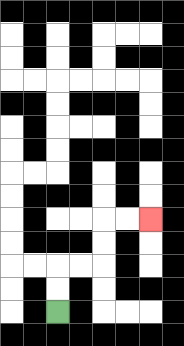{'start': '[2, 13]', 'end': '[6, 9]', 'path_directions': 'U,U,R,R,U,U,R,R', 'path_coordinates': '[[2, 13], [2, 12], [2, 11], [3, 11], [4, 11], [4, 10], [4, 9], [5, 9], [6, 9]]'}